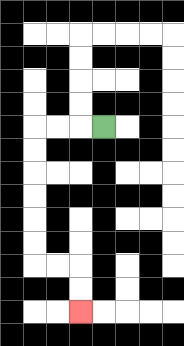{'start': '[4, 5]', 'end': '[3, 13]', 'path_directions': 'L,L,L,D,D,D,D,D,D,R,R,D,D', 'path_coordinates': '[[4, 5], [3, 5], [2, 5], [1, 5], [1, 6], [1, 7], [1, 8], [1, 9], [1, 10], [1, 11], [2, 11], [3, 11], [3, 12], [3, 13]]'}